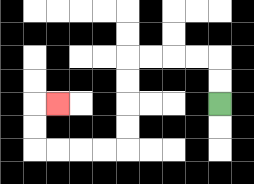{'start': '[9, 4]', 'end': '[2, 4]', 'path_directions': 'U,U,L,L,L,L,D,D,D,D,L,L,L,L,U,U,R', 'path_coordinates': '[[9, 4], [9, 3], [9, 2], [8, 2], [7, 2], [6, 2], [5, 2], [5, 3], [5, 4], [5, 5], [5, 6], [4, 6], [3, 6], [2, 6], [1, 6], [1, 5], [1, 4], [2, 4]]'}